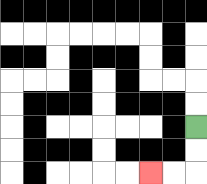{'start': '[8, 5]', 'end': '[6, 7]', 'path_directions': 'D,D,L,L', 'path_coordinates': '[[8, 5], [8, 6], [8, 7], [7, 7], [6, 7]]'}